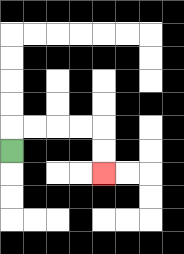{'start': '[0, 6]', 'end': '[4, 7]', 'path_directions': 'U,R,R,R,R,D,D', 'path_coordinates': '[[0, 6], [0, 5], [1, 5], [2, 5], [3, 5], [4, 5], [4, 6], [4, 7]]'}